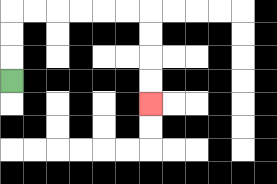{'start': '[0, 3]', 'end': '[6, 4]', 'path_directions': 'U,U,U,R,R,R,R,R,R,D,D,D,D', 'path_coordinates': '[[0, 3], [0, 2], [0, 1], [0, 0], [1, 0], [2, 0], [3, 0], [4, 0], [5, 0], [6, 0], [6, 1], [6, 2], [6, 3], [6, 4]]'}